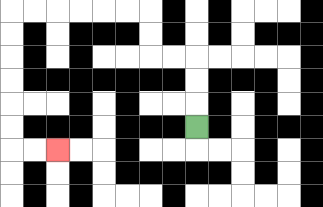{'start': '[8, 5]', 'end': '[2, 6]', 'path_directions': 'U,U,U,L,L,U,U,L,L,L,L,L,L,D,D,D,D,D,D,R,R', 'path_coordinates': '[[8, 5], [8, 4], [8, 3], [8, 2], [7, 2], [6, 2], [6, 1], [6, 0], [5, 0], [4, 0], [3, 0], [2, 0], [1, 0], [0, 0], [0, 1], [0, 2], [0, 3], [0, 4], [0, 5], [0, 6], [1, 6], [2, 6]]'}